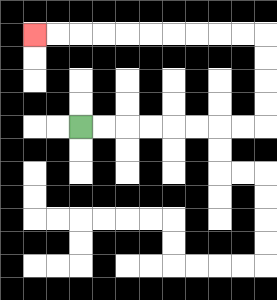{'start': '[3, 5]', 'end': '[1, 1]', 'path_directions': 'R,R,R,R,R,R,R,R,U,U,U,U,L,L,L,L,L,L,L,L,L,L', 'path_coordinates': '[[3, 5], [4, 5], [5, 5], [6, 5], [7, 5], [8, 5], [9, 5], [10, 5], [11, 5], [11, 4], [11, 3], [11, 2], [11, 1], [10, 1], [9, 1], [8, 1], [7, 1], [6, 1], [5, 1], [4, 1], [3, 1], [2, 1], [1, 1]]'}